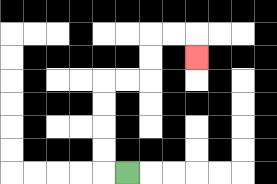{'start': '[5, 7]', 'end': '[8, 2]', 'path_directions': 'L,U,U,U,U,R,R,U,U,R,R,D', 'path_coordinates': '[[5, 7], [4, 7], [4, 6], [4, 5], [4, 4], [4, 3], [5, 3], [6, 3], [6, 2], [6, 1], [7, 1], [8, 1], [8, 2]]'}